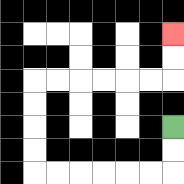{'start': '[7, 5]', 'end': '[7, 1]', 'path_directions': 'D,D,L,L,L,L,L,L,U,U,U,U,R,R,R,R,R,R,U,U', 'path_coordinates': '[[7, 5], [7, 6], [7, 7], [6, 7], [5, 7], [4, 7], [3, 7], [2, 7], [1, 7], [1, 6], [1, 5], [1, 4], [1, 3], [2, 3], [3, 3], [4, 3], [5, 3], [6, 3], [7, 3], [7, 2], [7, 1]]'}